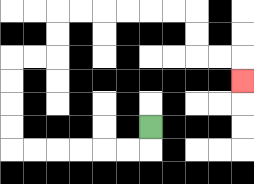{'start': '[6, 5]', 'end': '[10, 3]', 'path_directions': 'D,L,L,L,L,L,L,U,U,U,U,R,R,U,U,R,R,R,R,R,R,D,D,R,R,D', 'path_coordinates': '[[6, 5], [6, 6], [5, 6], [4, 6], [3, 6], [2, 6], [1, 6], [0, 6], [0, 5], [0, 4], [0, 3], [0, 2], [1, 2], [2, 2], [2, 1], [2, 0], [3, 0], [4, 0], [5, 0], [6, 0], [7, 0], [8, 0], [8, 1], [8, 2], [9, 2], [10, 2], [10, 3]]'}